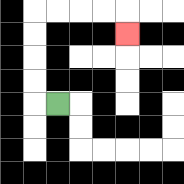{'start': '[2, 4]', 'end': '[5, 1]', 'path_directions': 'L,U,U,U,U,R,R,R,R,D', 'path_coordinates': '[[2, 4], [1, 4], [1, 3], [1, 2], [1, 1], [1, 0], [2, 0], [3, 0], [4, 0], [5, 0], [5, 1]]'}